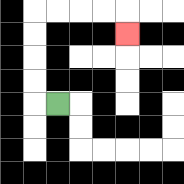{'start': '[2, 4]', 'end': '[5, 1]', 'path_directions': 'L,U,U,U,U,R,R,R,R,D', 'path_coordinates': '[[2, 4], [1, 4], [1, 3], [1, 2], [1, 1], [1, 0], [2, 0], [3, 0], [4, 0], [5, 0], [5, 1]]'}